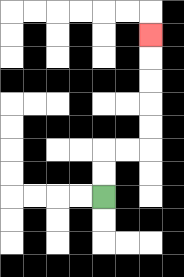{'start': '[4, 8]', 'end': '[6, 1]', 'path_directions': 'U,U,R,R,U,U,U,U,U', 'path_coordinates': '[[4, 8], [4, 7], [4, 6], [5, 6], [6, 6], [6, 5], [6, 4], [6, 3], [6, 2], [6, 1]]'}